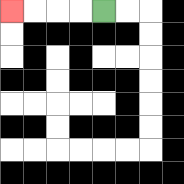{'start': '[4, 0]', 'end': '[0, 0]', 'path_directions': 'L,L,L,L', 'path_coordinates': '[[4, 0], [3, 0], [2, 0], [1, 0], [0, 0]]'}